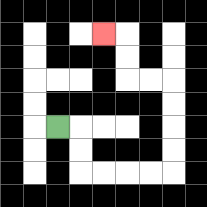{'start': '[2, 5]', 'end': '[4, 1]', 'path_directions': 'R,D,D,R,R,R,R,U,U,U,U,L,L,U,U,L', 'path_coordinates': '[[2, 5], [3, 5], [3, 6], [3, 7], [4, 7], [5, 7], [6, 7], [7, 7], [7, 6], [7, 5], [7, 4], [7, 3], [6, 3], [5, 3], [5, 2], [5, 1], [4, 1]]'}